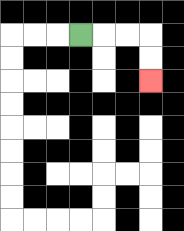{'start': '[3, 1]', 'end': '[6, 3]', 'path_directions': 'R,R,R,D,D', 'path_coordinates': '[[3, 1], [4, 1], [5, 1], [6, 1], [6, 2], [6, 3]]'}